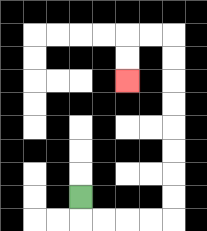{'start': '[3, 8]', 'end': '[5, 3]', 'path_directions': 'D,R,R,R,R,U,U,U,U,U,U,U,U,L,L,D,D', 'path_coordinates': '[[3, 8], [3, 9], [4, 9], [5, 9], [6, 9], [7, 9], [7, 8], [7, 7], [7, 6], [7, 5], [7, 4], [7, 3], [7, 2], [7, 1], [6, 1], [5, 1], [5, 2], [5, 3]]'}